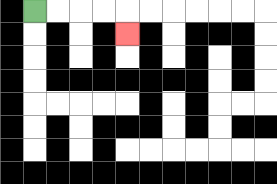{'start': '[1, 0]', 'end': '[5, 1]', 'path_directions': 'R,R,R,R,D', 'path_coordinates': '[[1, 0], [2, 0], [3, 0], [4, 0], [5, 0], [5, 1]]'}